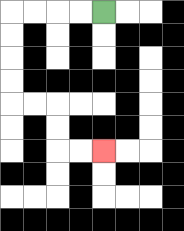{'start': '[4, 0]', 'end': '[4, 6]', 'path_directions': 'L,L,L,L,D,D,D,D,R,R,D,D,R,R', 'path_coordinates': '[[4, 0], [3, 0], [2, 0], [1, 0], [0, 0], [0, 1], [0, 2], [0, 3], [0, 4], [1, 4], [2, 4], [2, 5], [2, 6], [3, 6], [4, 6]]'}